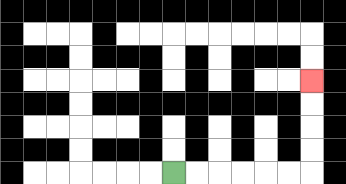{'start': '[7, 7]', 'end': '[13, 3]', 'path_directions': 'R,R,R,R,R,R,U,U,U,U', 'path_coordinates': '[[7, 7], [8, 7], [9, 7], [10, 7], [11, 7], [12, 7], [13, 7], [13, 6], [13, 5], [13, 4], [13, 3]]'}